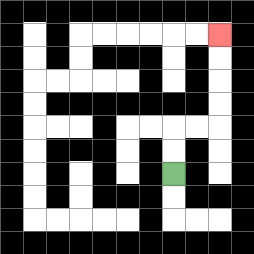{'start': '[7, 7]', 'end': '[9, 1]', 'path_directions': 'U,U,R,R,U,U,U,U', 'path_coordinates': '[[7, 7], [7, 6], [7, 5], [8, 5], [9, 5], [9, 4], [9, 3], [9, 2], [9, 1]]'}